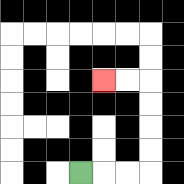{'start': '[3, 7]', 'end': '[4, 3]', 'path_directions': 'R,R,R,U,U,U,U,L,L', 'path_coordinates': '[[3, 7], [4, 7], [5, 7], [6, 7], [6, 6], [6, 5], [6, 4], [6, 3], [5, 3], [4, 3]]'}